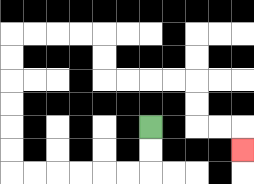{'start': '[6, 5]', 'end': '[10, 6]', 'path_directions': 'D,D,L,L,L,L,L,L,U,U,U,U,U,U,R,R,R,R,D,D,R,R,R,R,D,D,R,R,D', 'path_coordinates': '[[6, 5], [6, 6], [6, 7], [5, 7], [4, 7], [3, 7], [2, 7], [1, 7], [0, 7], [0, 6], [0, 5], [0, 4], [0, 3], [0, 2], [0, 1], [1, 1], [2, 1], [3, 1], [4, 1], [4, 2], [4, 3], [5, 3], [6, 3], [7, 3], [8, 3], [8, 4], [8, 5], [9, 5], [10, 5], [10, 6]]'}